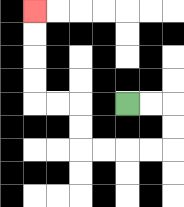{'start': '[5, 4]', 'end': '[1, 0]', 'path_directions': 'R,R,D,D,L,L,L,L,U,U,L,L,U,U,U,U', 'path_coordinates': '[[5, 4], [6, 4], [7, 4], [7, 5], [7, 6], [6, 6], [5, 6], [4, 6], [3, 6], [3, 5], [3, 4], [2, 4], [1, 4], [1, 3], [1, 2], [1, 1], [1, 0]]'}